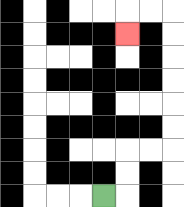{'start': '[4, 8]', 'end': '[5, 1]', 'path_directions': 'R,U,U,R,R,U,U,U,U,U,U,L,L,D', 'path_coordinates': '[[4, 8], [5, 8], [5, 7], [5, 6], [6, 6], [7, 6], [7, 5], [7, 4], [7, 3], [7, 2], [7, 1], [7, 0], [6, 0], [5, 0], [5, 1]]'}